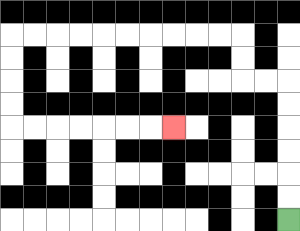{'start': '[12, 9]', 'end': '[7, 5]', 'path_directions': 'U,U,U,U,U,U,L,L,U,U,L,L,L,L,L,L,L,L,L,L,D,D,D,D,R,R,R,R,R,R,R', 'path_coordinates': '[[12, 9], [12, 8], [12, 7], [12, 6], [12, 5], [12, 4], [12, 3], [11, 3], [10, 3], [10, 2], [10, 1], [9, 1], [8, 1], [7, 1], [6, 1], [5, 1], [4, 1], [3, 1], [2, 1], [1, 1], [0, 1], [0, 2], [0, 3], [0, 4], [0, 5], [1, 5], [2, 5], [3, 5], [4, 5], [5, 5], [6, 5], [7, 5]]'}